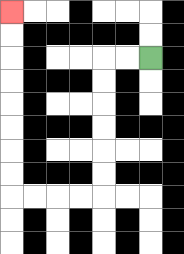{'start': '[6, 2]', 'end': '[0, 0]', 'path_directions': 'L,L,D,D,D,D,D,D,L,L,L,L,U,U,U,U,U,U,U,U', 'path_coordinates': '[[6, 2], [5, 2], [4, 2], [4, 3], [4, 4], [4, 5], [4, 6], [4, 7], [4, 8], [3, 8], [2, 8], [1, 8], [0, 8], [0, 7], [0, 6], [0, 5], [0, 4], [0, 3], [0, 2], [0, 1], [0, 0]]'}